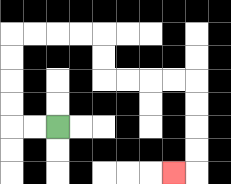{'start': '[2, 5]', 'end': '[7, 7]', 'path_directions': 'L,L,U,U,U,U,R,R,R,R,D,D,R,R,R,R,D,D,D,D,L', 'path_coordinates': '[[2, 5], [1, 5], [0, 5], [0, 4], [0, 3], [0, 2], [0, 1], [1, 1], [2, 1], [3, 1], [4, 1], [4, 2], [4, 3], [5, 3], [6, 3], [7, 3], [8, 3], [8, 4], [8, 5], [8, 6], [8, 7], [7, 7]]'}